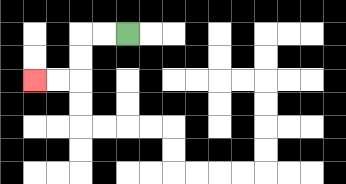{'start': '[5, 1]', 'end': '[1, 3]', 'path_directions': 'L,L,D,D,L,L', 'path_coordinates': '[[5, 1], [4, 1], [3, 1], [3, 2], [3, 3], [2, 3], [1, 3]]'}